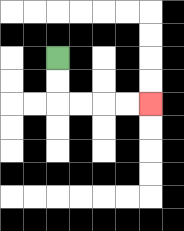{'start': '[2, 2]', 'end': '[6, 4]', 'path_directions': 'D,D,R,R,R,R', 'path_coordinates': '[[2, 2], [2, 3], [2, 4], [3, 4], [4, 4], [5, 4], [6, 4]]'}